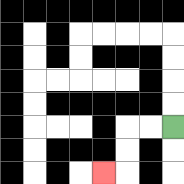{'start': '[7, 5]', 'end': '[4, 7]', 'path_directions': 'L,L,D,D,L', 'path_coordinates': '[[7, 5], [6, 5], [5, 5], [5, 6], [5, 7], [4, 7]]'}